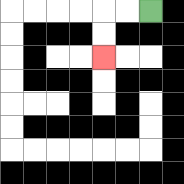{'start': '[6, 0]', 'end': '[4, 2]', 'path_directions': 'L,L,D,D', 'path_coordinates': '[[6, 0], [5, 0], [4, 0], [4, 1], [4, 2]]'}